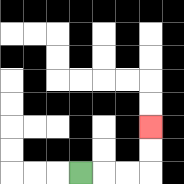{'start': '[3, 7]', 'end': '[6, 5]', 'path_directions': 'R,R,R,U,U', 'path_coordinates': '[[3, 7], [4, 7], [5, 7], [6, 7], [6, 6], [6, 5]]'}